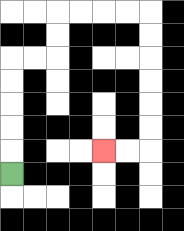{'start': '[0, 7]', 'end': '[4, 6]', 'path_directions': 'U,U,U,U,U,R,R,U,U,R,R,R,R,D,D,D,D,D,D,L,L', 'path_coordinates': '[[0, 7], [0, 6], [0, 5], [0, 4], [0, 3], [0, 2], [1, 2], [2, 2], [2, 1], [2, 0], [3, 0], [4, 0], [5, 0], [6, 0], [6, 1], [6, 2], [6, 3], [6, 4], [6, 5], [6, 6], [5, 6], [4, 6]]'}